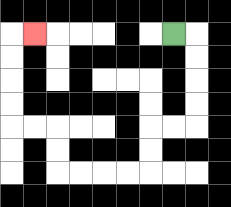{'start': '[7, 1]', 'end': '[1, 1]', 'path_directions': 'R,D,D,D,D,L,L,D,D,L,L,L,L,U,U,L,L,U,U,U,U,R', 'path_coordinates': '[[7, 1], [8, 1], [8, 2], [8, 3], [8, 4], [8, 5], [7, 5], [6, 5], [6, 6], [6, 7], [5, 7], [4, 7], [3, 7], [2, 7], [2, 6], [2, 5], [1, 5], [0, 5], [0, 4], [0, 3], [0, 2], [0, 1], [1, 1]]'}